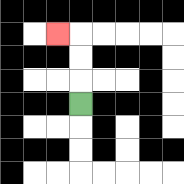{'start': '[3, 4]', 'end': '[2, 1]', 'path_directions': 'U,U,U,L', 'path_coordinates': '[[3, 4], [3, 3], [3, 2], [3, 1], [2, 1]]'}